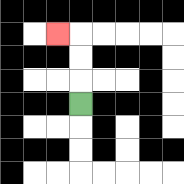{'start': '[3, 4]', 'end': '[2, 1]', 'path_directions': 'U,U,U,L', 'path_coordinates': '[[3, 4], [3, 3], [3, 2], [3, 1], [2, 1]]'}